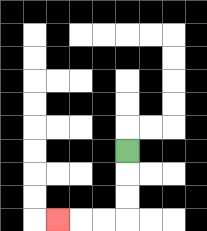{'start': '[5, 6]', 'end': '[2, 9]', 'path_directions': 'D,D,D,L,L,L', 'path_coordinates': '[[5, 6], [5, 7], [5, 8], [5, 9], [4, 9], [3, 9], [2, 9]]'}